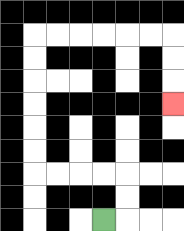{'start': '[4, 9]', 'end': '[7, 4]', 'path_directions': 'R,U,U,L,L,L,L,U,U,U,U,U,U,R,R,R,R,R,R,D,D,D', 'path_coordinates': '[[4, 9], [5, 9], [5, 8], [5, 7], [4, 7], [3, 7], [2, 7], [1, 7], [1, 6], [1, 5], [1, 4], [1, 3], [1, 2], [1, 1], [2, 1], [3, 1], [4, 1], [5, 1], [6, 1], [7, 1], [7, 2], [7, 3], [7, 4]]'}